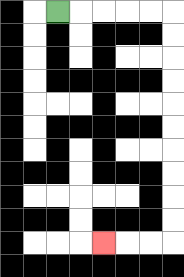{'start': '[2, 0]', 'end': '[4, 10]', 'path_directions': 'R,R,R,R,R,D,D,D,D,D,D,D,D,D,D,L,L,L', 'path_coordinates': '[[2, 0], [3, 0], [4, 0], [5, 0], [6, 0], [7, 0], [7, 1], [7, 2], [7, 3], [7, 4], [7, 5], [7, 6], [7, 7], [7, 8], [7, 9], [7, 10], [6, 10], [5, 10], [4, 10]]'}